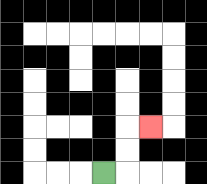{'start': '[4, 7]', 'end': '[6, 5]', 'path_directions': 'R,U,U,R', 'path_coordinates': '[[4, 7], [5, 7], [5, 6], [5, 5], [6, 5]]'}